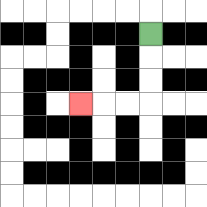{'start': '[6, 1]', 'end': '[3, 4]', 'path_directions': 'D,D,D,L,L,L', 'path_coordinates': '[[6, 1], [6, 2], [6, 3], [6, 4], [5, 4], [4, 4], [3, 4]]'}